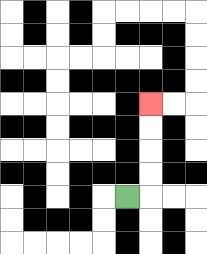{'start': '[5, 8]', 'end': '[6, 4]', 'path_directions': 'R,U,U,U,U', 'path_coordinates': '[[5, 8], [6, 8], [6, 7], [6, 6], [6, 5], [6, 4]]'}